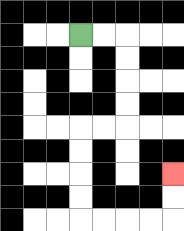{'start': '[3, 1]', 'end': '[7, 7]', 'path_directions': 'R,R,D,D,D,D,L,L,D,D,D,D,R,R,R,R,U,U', 'path_coordinates': '[[3, 1], [4, 1], [5, 1], [5, 2], [5, 3], [5, 4], [5, 5], [4, 5], [3, 5], [3, 6], [3, 7], [3, 8], [3, 9], [4, 9], [5, 9], [6, 9], [7, 9], [7, 8], [7, 7]]'}